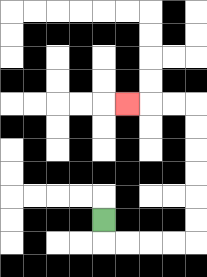{'start': '[4, 9]', 'end': '[5, 4]', 'path_directions': 'D,R,R,R,R,U,U,U,U,U,U,L,L,L', 'path_coordinates': '[[4, 9], [4, 10], [5, 10], [6, 10], [7, 10], [8, 10], [8, 9], [8, 8], [8, 7], [8, 6], [8, 5], [8, 4], [7, 4], [6, 4], [5, 4]]'}